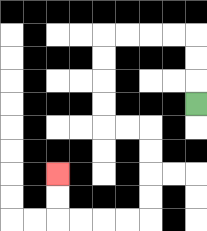{'start': '[8, 4]', 'end': '[2, 7]', 'path_directions': 'U,U,U,L,L,L,L,D,D,D,D,R,R,D,D,D,D,L,L,L,L,U,U', 'path_coordinates': '[[8, 4], [8, 3], [8, 2], [8, 1], [7, 1], [6, 1], [5, 1], [4, 1], [4, 2], [4, 3], [4, 4], [4, 5], [5, 5], [6, 5], [6, 6], [6, 7], [6, 8], [6, 9], [5, 9], [4, 9], [3, 9], [2, 9], [2, 8], [2, 7]]'}